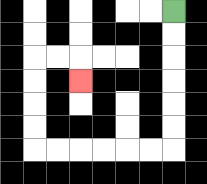{'start': '[7, 0]', 'end': '[3, 3]', 'path_directions': 'D,D,D,D,D,D,L,L,L,L,L,L,U,U,U,U,R,R,D', 'path_coordinates': '[[7, 0], [7, 1], [7, 2], [7, 3], [7, 4], [7, 5], [7, 6], [6, 6], [5, 6], [4, 6], [3, 6], [2, 6], [1, 6], [1, 5], [1, 4], [1, 3], [1, 2], [2, 2], [3, 2], [3, 3]]'}